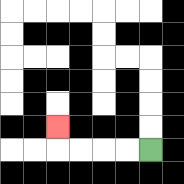{'start': '[6, 6]', 'end': '[2, 5]', 'path_directions': 'L,L,L,L,U', 'path_coordinates': '[[6, 6], [5, 6], [4, 6], [3, 6], [2, 6], [2, 5]]'}